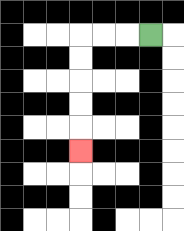{'start': '[6, 1]', 'end': '[3, 6]', 'path_directions': 'L,L,L,D,D,D,D,D', 'path_coordinates': '[[6, 1], [5, 1], [4, 1], [3, 1], [3, 2], [3, 3], [3, 4], [3, 5], [3, 6]]'}